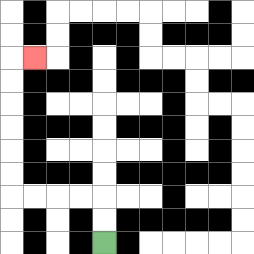{'start': '[4, 10]', 'end': '[1, 2]', 'path_directions': 'U,U,L,L,L,L,U,U,U,U,U,U,R', 'path_coordinates': '[[4, 10], [4, 9], [4, 8], [3, 8], [2, 8], [1, 8], [0, 8], [0, 7], [0, 6], [0, 5], [0, 4], [0, 3], [0, 2], [1, 2]]'}